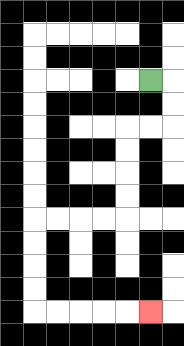{'start': '[6, 3]', 'end': '[6, 13]', 'path_directions': 'R,D,D,L,L,D,D,D,D,L,L,L,L,D,D,D,D,R,R,R,R,R', 'path_coordinates': '[[6, 3], [7, 3], [7, 4], [7, 5], [6, 5], [5, 5], [5, 6], [5, 7], [5, 8], [5, 9], [4, 9], [3, 9], [2, 9], [1, 9], [1, 10], [1, 11], [1, 12], [1, 13], [2, 13], [3, 13], [4, 13], [5, 13], [6, 13]]'}